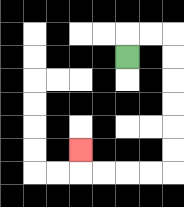{'start': '[5, 2]', 'end': '[3, 6]', 'path_directions': 'U,R,R,D,D,D,D,D,D,L,L,L,L,U', 'path_coordinates': '[[5, 2], [5, 1], [6, 1], [7, 1], [7, 2], [7, 3], [7, 4], [7, 5], [7, 6], [7, 7], [6, 7], [5, 7], [4, 7], [3, 7], [3, 6]]'}